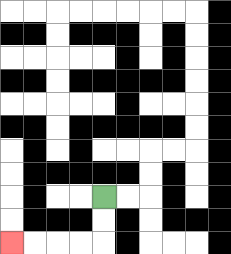{'start': '[4, 8]', 'end': '[0, 10]', 'path_directions': 'D,D,L,L,L,L', 'path_coordinates': '[[4, 8], [4, 9], [4, 10], [3, 10], [2, 10], [1, 10], [0, 10]]'}